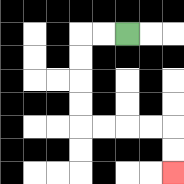{'start': '[5, 1]', 'end': '[7, 7]', 'path_directions': 'L,L,D,D,D,D,R,R,R,R,D,D', 'path_coordinates': '[[5, 1], [4, 1], [3, 1], [3, 2], [3, 3], [3, 4], [3, 5], [4, 5], [5, 5], [6, 5], [7, 5], [7, 6], [7, 7]]'}